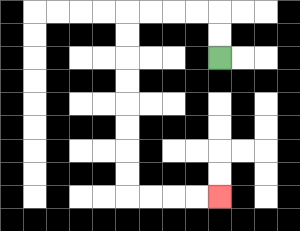{'start': '[9, 2]', 'end': '[9, 8]', 'path_directions': 'U,U,L,L,L,L,D,D,D,D,D,D,D,D,R,R,R,R', 'path_coordinates': '[[9, 2], [9, 1], [9, 0], [8, 0], [7, 0], [6, 0], [5, 0], [5, 1], [5, 2], [5, 3], [5, 4], [5, 5], [5, 6], [5, 7], [5, 8], [6, 8], [7, 8], [8, 8], [9, 8]]'}